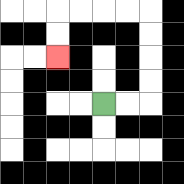{'start': '[4, 4]', 'end': '[2, 2]', 'path_directions': 'R,R,U,U,U,U,L,L,L,L,D,D', 'path_coordinates': '[[4, 4], [5, 4], [6, 4], [6, 3], [6, 2], [6, 1], [6, 0], [5, 0], [4, 0], [3, 0], [2, 0], [2, 1], [2, 2]]'}